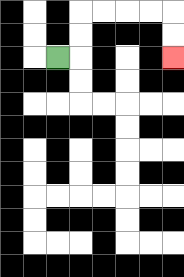{'start': '[2, 2]', 'end': '[7, 2]', 'path_directions': 'R,U,U,R,R,R,R,D,D', 'path_coordinates': '[[2, 2], [3, 2], [3, 1], [3, 0], [4, 0], [5, 0], [6, 0], [7, 0], [7, 1], [7, 2]]'}